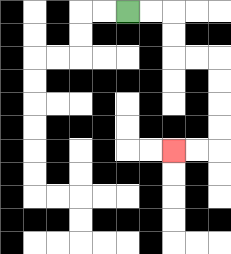{'start': '[5, 0]', 'end': '[7, 6]', 'path_directions': 'R,R,D,D,R,R,D,D,D,D,L,L', 'path_coordinates': '[[5, 0], [6, 0], [7, 0], [7, 1], [7, 2], [8, 2], [9, 2], [9, 3], [9, 4], [9, 5], [9, 6], [8, 6], [7, 6]]'}